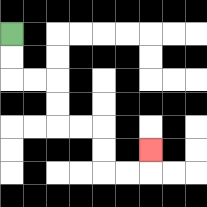{'start': '[0, 1]', 'end': '[6, 6]', 'path_directions': 'D,D,R,R,D,D,R,R,D,D,R,R,U', 'path_coordinates': '[[0, 1], [0, 2], [0, 3], [1, 3], [2, 3], [2, 4], [2, 5], [3, 5], [4, 5], [4, 6], [4, 7], [5, 7], [6, 7], [6, 6]]'}